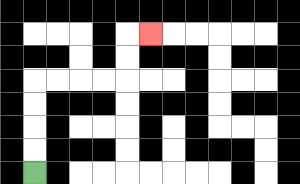{'start': '[1, 7]', 'end': '[6, 1]', 'path_directions': 'U,U,U,U,R,R,R,R,U,U,R', 'path_coordinates': '[[1, 7], [1, 6], [1, 5], [1, 4], [1, 3], [2, 3], [3, 3], [4, 3], [5, 3], [5, 2], [5, 1], [6, 1]]'}